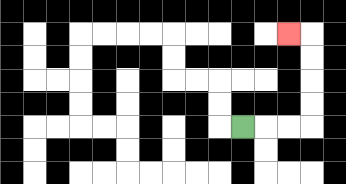{'start': '[10, 5]', 'end': '[12, 1]', 'path_directions': 'R,R,R,U,U,U,U,L', 'path_coordinates': '[[10, 5], [11, 5], [12, 5], [13, 5], [13, 4], [13, 3], [13, 2], [13, 1], [12, 1]]'}